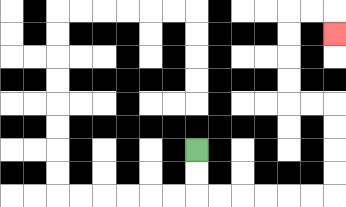{'start': '[8, 6]', 'end': '[14, 1]', 'path_directions': 'D,D,R,R,R,R,R,R,U,U,U,U,L,L,U,U,U,U,R,R,D', 'path_coordinates': '[[8, 6], [8, 7], [8, 8], [9, 8], [10, 8], [11, 8], [12, 8], [13, 8], [14, 8], [14, 7], [14, 6], [14, 5], [14, 4], [13, 4], [12, 4], [12, 3], [12, 2], [12, 1], [12, 0], [13, 0], [14, 0], [14, 1]]'}